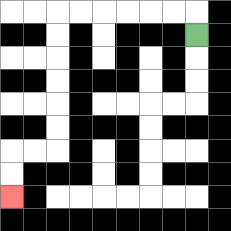{'start': '[8, 1]', 'end': '[0, 8]', 'path_directions': 'U,L,L,L,L,L,L,D,D,D,D,D,D,L,L,D,D', 'path_coordinates': '[[8, 1], [8, 0], [7, 0], [6, 0], [5, 0], [4, 0], [3, 0], [2, 0], [2, 1], [2, 2], [2, 3], [2, 4], [2, 5], [2, 6], [1, 6], [0, 6], [0, 7], [0, 8]]'}